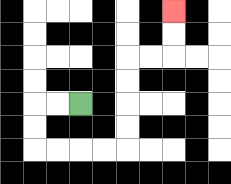{'start': '[3, 4]', 'end': '[7, 0]', 'path_directions': 'L,L,D,D,R,R,R,R,U,U,U,U,R,R,U,U', 'path_coordinates': '[[3, 4], [2, 4], [1, 4], [1, 5], [1, 6], [2, 6], [3, 6], [4, 6], [5, 6], [5, 5], [5, 4], [5, 3], [5, 2], [6, 2], [7, 2], [7, 1], [7, 0]]'}